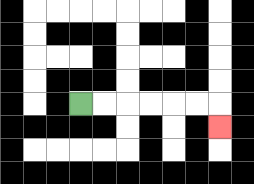{'start': '[3, 4]', 'end': '[9, 5]', 'path_directions': 'R,R,R,R,R,R,D', 'path_coordinates': '[[3, 4], [4, 4], [5, 4], [6, 4], [7, 4], [8, 4], [9, 4], [9, 5]]'}